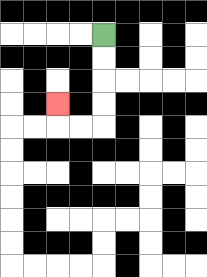{'start': '[4, 1]', 'end': '[2, 4]', 'path_directions': 'D,D,D,D,L,L,U', 'path_coordinates': '[[4, 1], [4, 2], [4, 3], [4, 4], [4, 5], [3, 5], [2, 5], [2, 4]]'}